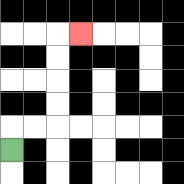{'start': '[0, 6]', 'end': '[3, 1]', 'path_directions': 'U,R,R,U,U,U,U,R', 'path_coordinates': '[[0, 6], [0, 5], [1, 5], [2, 5], [2, 4], [2, 3], [2, 2], [2, 1], [3, 1]]'}